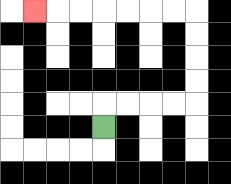{'start': '[4, 5]', 'end': '[1, 0]', 'path_directions': 'U,R,R,R,R,U,U,U,U,L,L,L,L,L,L,L', 'path_coordinates': '[[4, 5], [4, 4], [5, 4], [6, 4], [7, 4], [8, 4], [8, 3], [8, 2], [8, 1], [8, 0], [7, 0], [6, 0], [5, 0], [4, 0], [3, 0], [2, 0], [1, 0]]'}